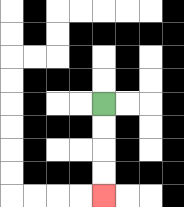{'start': '[4, 4]', 'end': '[4, 8]', 'path_directions': 'D,D,D,D', 'path_coordinates': '[[4, 4], [4, 5], [4, 6], [4, 7], [4, 8]]'}